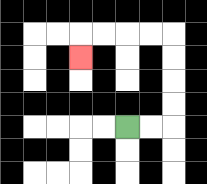{'start': '[5, 5]', 'end': '[3, 2]', 'path_directions': 'R,R,U,U,U,U,L,L,L,L,D', 'path_coordinates': '[[5, 5], [6, 5], [7, 5], [7, 4], [7, 3], [7, 2], [7, 1], [6, 1], [5, 1], [4, 1], [3, 1], [3, 2]]'}